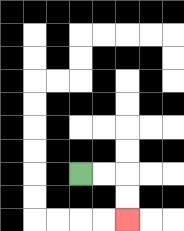{'start': '[3, 7]', 'end': '[5, 9]', 'path_directions': 'R,R,D,D', 'path_coordinates': '[[3, 7], [4, 7], [5, 7], [5, 8], [5, 9]]'}